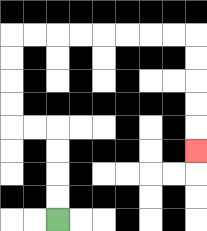{'start': '[2, 9]', 'end': '[8, 6]', 'path_directions': 'U,U,U,U,L,L,U,U,U,U,R,R,R,R,R,R,R,R,D,D,D,D,D', 'path_coordinates': '[[2, 9], [2, 8], [2, 7], [2, 6], [2, 5], [1, 5], [0, 5], [0, 4], [0, 3], [0, 2], [0, 1], [1, 1], [2, 1], [3, 1], [4, 1], [5, 1], [6, 1], [7, 1], [8, 1], [8, 2], [8, 3], [8, 4], [8, 5], [8, 6]]'}